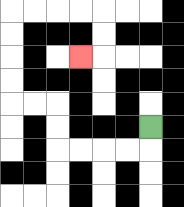{'start': '[6, 5]', 'end': '[3, 2]', 'path_directions': 'D,L,L,L,L,U,U,L,L,U,U,U,U,R,R,R,R,D,D,L', 'path_coordinates': '[[6, 5], [6, 6], [5, 6], [4, 6], [3, 6], [2, 6], [2, 5], [2, 4], [1, 4], [0, 4], [0, 3], [0, 2], [0, 1], [0, 0], [1, 0], [2, 0], [3, 0], [4, 0], [4, 1], [4, 2], [3, 2]]'}